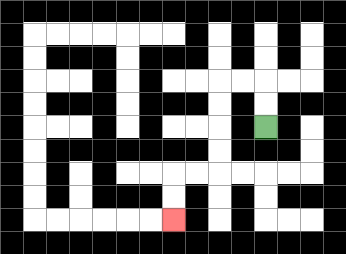{'start': '[11, 5]', 'end': '[7, 9]', 'path_directions': 'U,U,L,L,D,D,D,D,L,L,D,D', 'path_coordinates': '[[11, 5], [11, 4], [11, 3], [10, 3], [9, 3], [9, 4], [9, 5], [9, 6], [9, 7], [8, 7], [7, 7], [7, 8], [7, 9]]'}